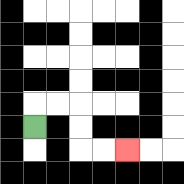{'start': '[1, 5]', 'end': '[5, 6]', 'path_directions': 'U,R,R,D,D,R,R', 'path_coordinates': '[[1, 5], [1, 4], [2, 4], [3, 4], [3, 5], [3, 6], [4, 6], [5, 6]]'}